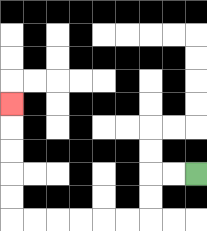{'start': '[8, 7]', 'end': '[0, 4]', 'path_directions': 'L,L,D,D,L,L,L,L,L,L,U,U,U,U,U', 'path_coordinates': '[[8, 7], [7, 7], [6, 7], [6, 8], [6, 9], [5, 9], [4, 9], [3, 9], [2, 9], [1, 9], [0, 9], [0, 8], [0, 7], [0, 6], [0, 5], [0, 4]]'}